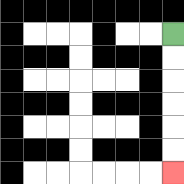{'start': '[7, 1]', 'end': '[7, 7]', 'path_directions': 'D,D,D,D,D,D', 'path_coordinates': '[[7, 1], [7, 2], [7, 3], [7, 4], [7, 5], [7, 6], [7, 7]]'}